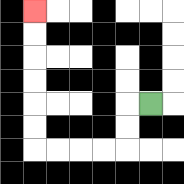{'start': '[6, 4]', 'end': '[1, 0]', 'path_directions': 'L,D,D,L,L,L,L,U,U,U,U,U,U', 'path_coordinates': '[[6, 4], [5, 4], [5, 5], [5, 6], [4, 6], [3, 6], [2, 6], [1, 6], [1, 5], [1, 4], [1, 3], [1, 2], [1, 1], [1, 0]]'}